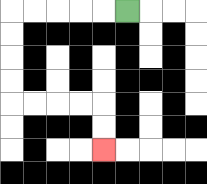{'start': '[5, 0]', 'end': '[4, 6]', 'path_directions': 'L,L,L,L,L,D,D,D,D,R,R,R,R,D,D', 'path_coordinates': '[[5, 0], [4, 0], [3, 0], [2, 0], [1, 0], [0, 0], [0, 1], [0, 2], [0, 3], [0, 4], [1, 4], [2, 4], [3, 4], [4, 4], [4, 5], [4, 6]]'}